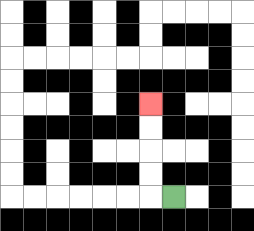{'start': '[7, 8]', 'end': '[6, 4]', 'path_directions': 'L,U,U,U,U', 'path_coordinates': '[[7, 8], [6, 8], [6, 7], [6, 6], [6, 5], [6, 4]]'}